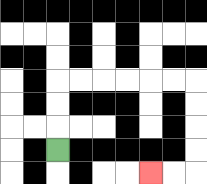{'start': '[2, 6]', 'end': '[6, 7]', 'path_directions': 'U,U,U,R,R,R,R,R,R,D,D,D,D,L,L', 'path_coordinates': '[[2, 6], [2, 5], [2, 4], [2, 3], [3, 3], [4, 3], [5, 3], [6, 3], [7, 3], [8, 3], [8, 4], [8, 5], [8, 6], [8, 7], [7, 7], [6, 7]]'}